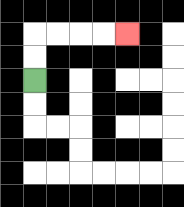{'start': '[1, 3]', 'end': '[5, 1]', 'path_directions': 'U,U,R,R,R,R', 'path_coordinates': '[[1, 3], [1, 2], [1, 1], [2, 1], [3, 1], [4, 1], [5, 1]]'}